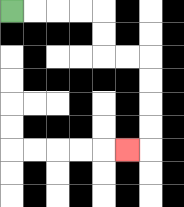{'start': '[0, 0]', 'end': '[5, 6]', 'path_directions': 'R,R,R,R,D,D,R,R,D,D,D,D,L', 'path_coordinates': '[[0, 0], [1, 0], [2, 0], [3, 0], [4, 0], [4, 1], [4, 2], [5, 2], [6, 2], [6, 3], [6, 4], [6, 5], [6, 6], [5, 6]]'}